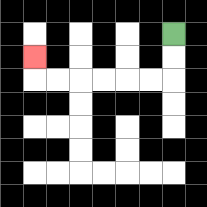{'start': '[7, 1]', 'end': '[1, 2]', 'path_directions': 'D,D,L,L,L,L,L,L,U', 'path_coordinates': '[[7, 1], [7, 2], [7, 3], [6, 3], [5, 3], [4, 3], [3, 3], [2, 3], [1, 3], [1, 2]]'}